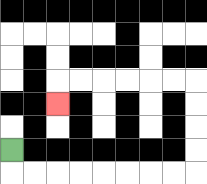{'start': '[0, 6]', 'end': '[2, 4]', 'path_directions': 'D,R,R,R,R,R,R,R,R,U,U,U,U,L,L,L,L,L,L,D', 'path_coordinates': '[[0, 6], [0, 7], [1, 7], [2, 7], [3, 7], [4, 7], [5, 7], [6, 7], [7, 7], [8, 7], [8, 6], [8, 5], [8, 4], [8, 3], [7, 3], [6, 3], [5, 3], [4, 3], [3, 3], [2, 3], [2, 4]]'}